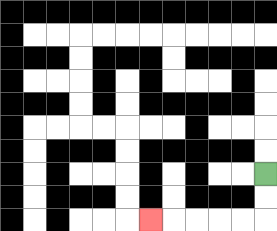{'start': '[11, 7]', 'end': '[6, 9]', 'path_directions': 'D,D,L,L,L,L,L', 'path_coordinates': '[[11, 7], [11, 8], [11, 9], [10, 9], [9, 9], [8, 9], [7, 9], [6, 9]]'}